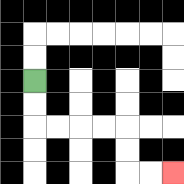{'start': '[1, 3]', 'end': '[7, 7]', 'path_directions': 'D,D,R,R,R,R,D,D,R,R', 'path_coordinates': '[[1, 3], [1, 4], [1, 5], [2, 5], [3, 5], [4, 5], [5, 5], [5, 6], [5, 7], [6, 7], [7, 7]]'}